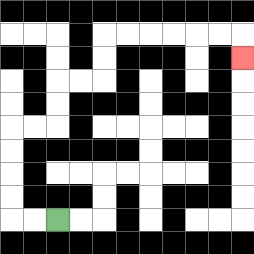{'start': '[2, 9]', 'end': '[10, 2]', 'path_directions': 'L,L,U,U,U,U,R,R,U,U,R,R,U,U,R,R,R,R,R,R,D', 'path_coordinates': '[[2, 9], [1, 9], [0, 9], [0, 8], [0, 7], [0, 6], [0, 5], [1, 5], [2, 5], [2, 4], [2, 3], [3, 3], [4, 3], [4, 2], [4, 1], [5, 1], [6, 1], [7, 1], [8, 1], [9, 1], [10, 1], [10, 2]]'}